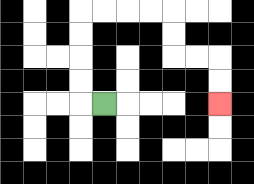{'start': '[4, 4]', 'end': '[9, 4]', 'path_directions': 'L,U,U,U,U,R,R,R,R,D,D,R,R,D,D', 'path_coordinates': '[[4, 4], [3, 4], [3, 3], [3, 2], [3, 1], [3, 0], [4, 0], [5, 0], [6, 0], [7, 0], [7, 1], [7, 2], [8, 2], [9, 2], [9, 3], [9, 4]]'}